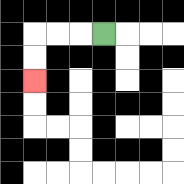{'start': '[4, 1]', 'end': '[1, 3]', 'path_directions': 'L,L,L,D,D', 'path_coordinates': '[[4, 1], [3, 1], [2, 1], [1, 1], [1, 2], [1, 3]]'}